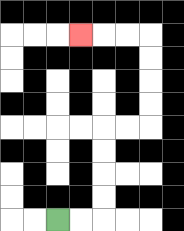{'start': '[2, 9]', 'end': '[3, 1]', 'path_directions': 'R,R,U,U,U,U,R,R,U,U,U,U,L,L,L', 'path_coordinates': '[[2, 9], [3, 9], [4, 9], [4, 8], [4, 7], [4, 6], [4, 5], [5, 5], [6, 5], [6, 4], [6, 3], [6, 2], [6, 1], [5, 1], [4, 1], [3, 1]]'}